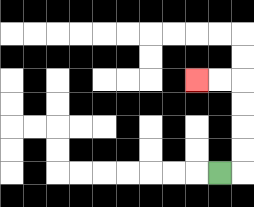{'start': '[9, 7]', 'end': '[8, 3]', 'path_directions': 'R,U,U,U,U,L,L', 'path_coordinates': '[[9, 7], [10, 7], [10, 6], [10, 5], [10, 4], [10, 3], [9, 3], [8, 3]]'}